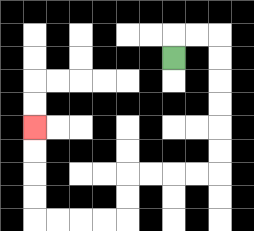{'start': '[7, 2]', 'end': '[1, 5]', 'path_directions': 'U,R,R,D,D,D,D,D,D,L,L,L,L,D,D,L,L,L,L,U,U,U,U', 'path_coordinates': '[[7, 2], [7, 1], [8, 1], [9, 1], [9, 2], [9, 3], [9, 4], [9, 5], [9, 6], [9, 7], [8, 7], [7, 7], [6, 7], [5, 7], [5, 8], [5, 9], [4, 9], [3, 9], [2, 9], [1, 9], [1, 8], [1, 7], [1, 6], [1, 5]]'}